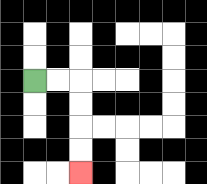{'start': '[1, 3]', 'end': '[3, 7]', 'path_directions': 'R,R,D,D,D,D', 'path_coordinates': '[[1, 3], [2, 3], [3, 3], [3, 4], [3, 5], [3, 6], [3, 7]]'}